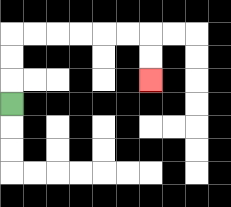{'start': '[0, 4]', 'end': '[6, 3]', 'path_directions': 'U,U,U,R,R,R,R,R,R,D,D', 'path_coordinates': '[[0, 4], [0, 3], [0, 2], [0, 1], [1, 1], [2, 1], [3, 1], [4, 1], [5, 1], [6, 1], [6, 2], [6, 3]]'}